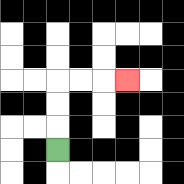{'start': '[2, 6]', 'end': '[5, 3]', 'path_directions': 'U,U,U,R,R,R', 'path_coordinates': '[[2, 6], [2, 5], [2, 4], [2, 3], [3, 3], [4, 3], [5, 3]]'}